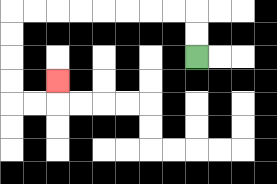{'start': '[8, 2]', 'end': '[2, 3]', 'path_directions': 'U,U,L,L,L,L,L,L,L,L,D,D,D,D,R,R,U', 'path_coordinates': '[[8, 2], [8, 1], [8, 0], [7, 0], [6, 0], [5, 0], [4, 0], [3, 0], [2, 0], [1, 0], [0, 0], [0, 1], [0, 2], [0, 3], [0, 4], [1, 4], [2, 4], [2, 3]]'}